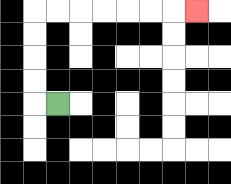{'start': '[2, 4]', 'end': '[8, 0]', 'path_directions': 'L,U,U,U,U,R,R,R,R,R,R,R', 'path_coordinates': '[[2, 4], [1, 4], [1, 3], [1, 2], [1, 1], [1, 0], [2, 0], [3, 0], [4, 0], [5, 0], [6, 0], [7, 0], [8, 0]]'}